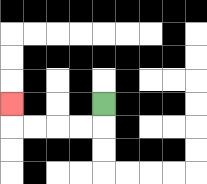{'start': '[4, 4]', 'end': '[0, 4]', 'path_directions': 'D,L,L,L,L,U', 'path_coordinates': '[[4, 4], [4, 5], [3, 5], [2, 5], [1, 5], [0, 5], [0, 4]]'}